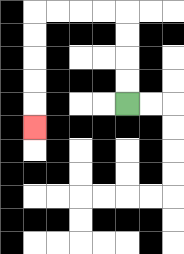{'start': '[5, 4]', 'end': '[1, 5]', 'path_directions': 'U,U,U,U,L,L,L,L,D,D,D,D,D', 'path_coordinates': '[[5, 4], [5, 3], [5, 2], [5, 1], [5, 0], [4, 0], [3, 0], [2, 0], [1, 0], [1, 1], [1, 2], [1, 3], [1, 4], [1, 5]]'}